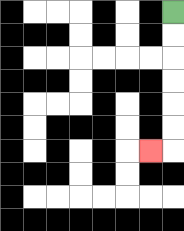{'start': '[7, 0]', 'end': '[6, 6]', 'path_directions': 'D,D,D,D,D,D,L', 'path_coordinates': '[[7, 0], [7, 1], [7, 2], [7, 3], [7, 4], [7, 5], [7, 6], [6, 6]]'}